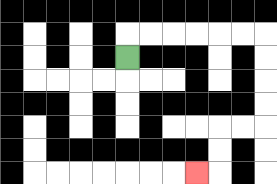{'start': '[5, 2]', 'end': '[8, 7]', 'path_directions': 'U,R,R,R,R,R,R,D,D,D,D,L,L,D,D,L', 'path_coordinates': '[[5, 2], [5, 1], [6, 1], [7, 1], [8, 1], [9, 1], [10, 1], [11, 1], [11, 2], [11, 3], [11, 4], [11, 5], [10, 5], [9, 5], [9, 6], [9, 7], [8, 7]]'}